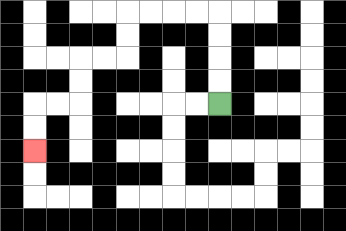{'start': '[9, 4]', 'end': '[1, 6]', 'path_directions': 'U,U,U,U,L,L,L,L,D,D,L,L,D,D,L,L,D,D', 'path_coordinates': '[[9, 4], [9, 3], [9, 2], [9, 1], [9, 0], [8, 0], [7, 0], [6, 0], [5, 0], [5, 1], [5, 2], [4, 2], [3, 2], [3, 3], [3, 4], [2, 4], [1, 4], [1, 5], [1, 6]]'}